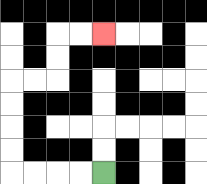{'start': '[4, 7]', 'end': '[4, 1]', 'path_directions': 'L,L,L,L,U,U,U,U,R,R,U,U,R,R', 'path_coordinates': '[[4, 7], [3, 7], [2, 7], [1, 7], [0, 7], [0, 6], [0, 5], [0, 4], [0, 3], [1, 3], [2, 3], [2, 2], [2, 1], [3, 1], [4, 1]]'}